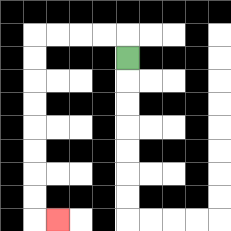{'start': '[5, 2]', 'end': '[2, 9]', 'path_directions': 'U,L,L,L,L,D,D,D,D,D,D,D,D,R', 'path_coordinates': '[[5, 2], [5, 1], [4, 1], [3, 1], [2, 1], [1, 1], [1, 2], [1, 3], [1, 4], [1, 5], [1, 6], [1, 7], [1, 8], [1, 9], [2, 9]]'}